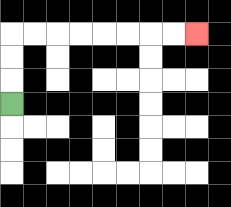{'start': '[0, 4]', 'end': '[8, 1]', 'path_directions': 'U,U,U,R,R,R,R,R,R,R,R', 'path_coordinates': '[[0, 4], [0, 3], [0, 2], [0, 1], [1, 1], [2, 1], [3, 1], [4, 1], [5, 1], [6, 1], [7, 1], [8, 1]]'}